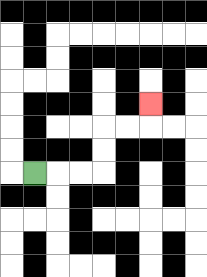{'start': '[1, 7]', 'end': '[6, 4]', 'path_directions': 'R,R,R,U,U,R,R,U', 'path_coordinates': '[[1, 7], [2, 7], [3, 7], [4, 7], [4, 6], [4, 5], [5, 5], [6, 5], [6, 4]]'}